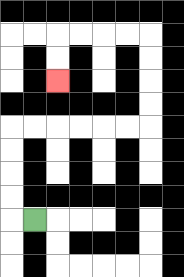{'start': '[1, 9]', 'end': '[2, 3]', 'path_directions': 'L,U,U,U,U,R,R,R,R,R,R,U,U,U,U,L,L,L,L,D,D', 'path_coordinates': '[[1, 9], [0, 9], [0, 8], [0, 7], [0, 6], [0, 5], [1, 5], [2, 5], [3, 5], [4, 5], [5, 5], [6, 5], [6, 4], [6, 3], [6, 2], [6, 1], [5, 1], [4, 1], [3, 1], [2, 1], [2, 2], [2, 3]]'}